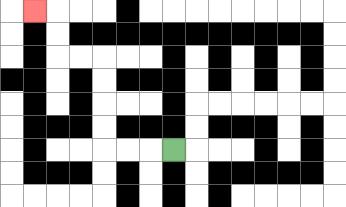{'start': '[7, 6]', 'end': '[1, 0]', 'path_directions': 'L,L,L,U,U,U,U,L,L,U,U,L', 'path_coordinates': '[[7, 6], [6, 6], [5, 6], [4, 6], [4, 5], [4, 4], [4, 3], [4, 2], [3, 2], [2, 2], [2, 1], [2, 0], [1, 0]]'}